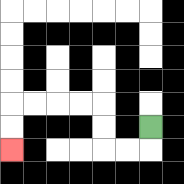{'start': '[6, 5]', 'end': '[0, 6]', 'path_directions': 'D,L,L,U,U,L,L,L,L,D,D', 'path_coordinates': '[[6, 5], [6, 6], [5, 6], [4, 6], [4, 5], [4, 4], [3, 4], [2, 4], [1, 4], [0, 4], [0, 5], [0, 6]]'}